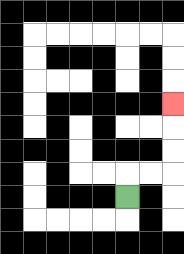{'start': '[5, 8]', 'end': '[7, 4]', 'path_directions': 'U,R,R,U,U,U', 'path_coordinates': '[[5, 8], [5, 7], [6, 7], [7, 7], [7, 6], [7, 5], [7, 4]]'}